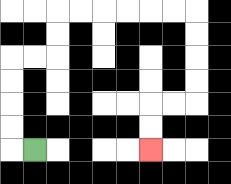{'start': '[1, 6]', 'end': '[6, 6]', 'path_directions': 'L,U,U,U,U,R,R,U,U,R,R,R,R,R,R,D,D,D,D,L,L,D,D', 'path_coordinates': '[[1, 6], [0, 6], [0, 5], [0, 4], [0, 3], [0, 2], [1, 2], [2, 2], [2, 1], [2, 0], [3, 0], [4, 0], [5, 0], [6, 0], [7, 0], [8, 0], [8, 1], [8, 2], [8, 3], [8, 4], [7, 4], [6, 4], [6, 5], [6, 6]]'}